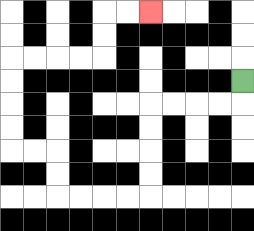{'start': '[10, 3]', 'end': '[6, 0]', 'path_directions': 'D,L,L,L,L,D,D,D,D,L,L,L,L,U,U,L,L,U,U,U,U,R,R,R,R,U,U,R,R', 'path_coordinates': '[[10, 3], [10, 4], [9, 4], [8, 4], [7, 4], [6, 4], [6, 5], [6, 6], [6, 7], [6, 8], [5, 8], [4, 8], [3, 8], [2, 8], [2, 7], [2, 6], [1, 6], [0, 6], [0, 5], [0, 4], [0, 3], [0, 2], [1, 2], [2, 2], [3, 2], [4, 2], [4, 1], [4, 0], [5, 0], [6, 0]]'}